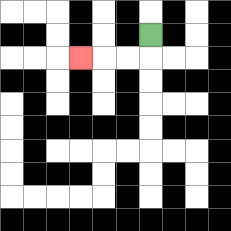{'start': '[6, 1]', 'end': '[3, 2]', 'path_directions': 'D,L,L,L', 'path_coordinates': '[[6, 1], [6, 2], [5, 2], [4, 2], [3, 2]]'}